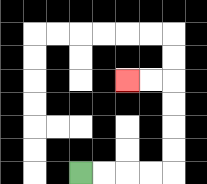{'start': '[3, 7]', 'end': '[5, 3]', 'path_directions': 'R,R,R,R,U,U,U,U,L,L', 'path_coordinates': '[[3, 7], [4, 7], [5, 7], [6, 7], [7, 7], [7, 6], [7, 5], [7, 4], [7, 3], [6, 3], [5, 3]]'}